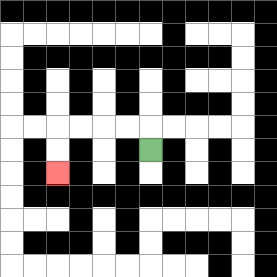{'start': '[6, 6]', 'end': '[2, 7]', 'path_directions': 'U,L,L,L,L,D,D', 'path_coordinates': '[[6, 6], [6, 5], [5, 5], [4, 5], [3, 5], [2, 5], [2, 6], [2, 7]]'}